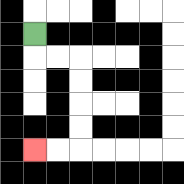{'start': '[1, 1]', 'end': '[1, 6]', 'path_directions': 'D,R,R,D,D,D,D,L,L', 'path_coordinates': '[[1, 1], [1, 2], [2, 2], [3, 2], [3, 3], [3, 4], [3, 5], [3, 6], [2, 6], [1, 6]]'}